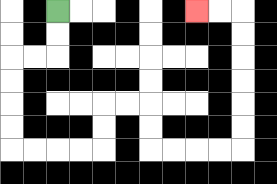{'start': '[2, 0]', 'end': '[8, 0]', 'path_directions': 'D,D,L,L,D,D,D,D,R,R,R,R,U,U,R,R,D,D,R,R,R,R,U,U,U,U,U,U,L,L', 'path_coordinates': '[[2, 0], [2, 1], [2, 2], [1, 2], [0, 2], [0, 3], [0, 4], [0, 5], [0, 6], [1, 6], [2, 6], [3, 6], [4, 6], [4, 5], [4, 4], [5, 4], [6, 4], [6, 5], [6, 6], [7, 6], [8, 6], [9, 6], [10, 6], [10, 5], [10, 4], [10, 3], [10, 2], [10, 1], [10, 0], [9, 0], [8, 0]]'}